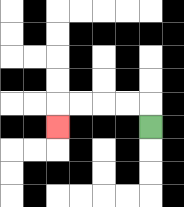{'start': '[6, 5]', 'end': '[2, 5]', 'path_directions': 'U,L,L,L,L,D', 'path_coordinates': '[[6, 5], [6, 4], [5, 4], [4, 4], [3, 4], [2, 4], [2, 5]]'}